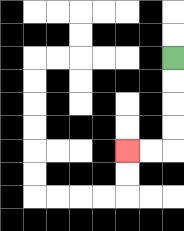{'start': '[7, 2]', 'end': '[5, 6]', 'path_directions': 'D,D,D,D,L,L', 'path_coordinates': '[[7, 2], [7, 3], [7, 4], [7, 5], [7, 6], [6, 6], [5, 6]]'}